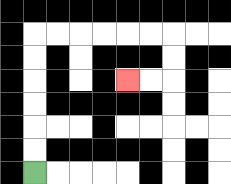{'start': '[1, 7]', 'end': '[5, 3]', 'path_directions': 'U,U,U,U,U,U,R,R,R,R,R,R,D,D,L,L', 'path_coordinates': '[[1, 7], [1, 6], [1, 5], [1, 4], [1, 3], [1, 2], [1, 1], [2, 1], [3, 1], [4, 1], [5, 1], [6, 1], [7, 1], [7, 2], [7, 3], [6, 3], [5, 3]]'}